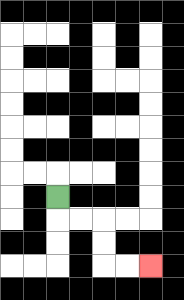{'start': '[2, 8]', 'end': '[6, 11]', 'path_directions': 'D,R,R,D,D,R,R', 'path_coordinates': '[[2, 8], [2, 9], [3, 9], [4, 9], [4, 10], [4, 11], [5, 11], [6, 11]]'}